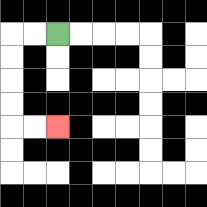{'start': '[2, 1]', 'end': '[2, 5]', 'path_directions': 'L,L,D,D,D,D,R,R', 'path_coordinates': '[[2, 1], [1, 1], [0, 1], [0, 2], [0, 3], [0, 4], [0, 5], [1, 5], [2, 5]]'}